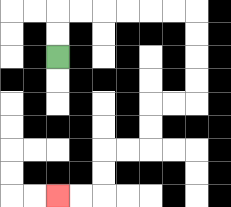{'start': '[2, 2]', 'end': '[2, 8]', 'path_directions': 'U,U,R,R,R,R,R,R,D,D,D,D,L,L,D,D,L,L,D,D,L,L', 'path_coordinates': '[[2, 2], [2, 1], [2, 0], [3, 0], [4, 0], [5, 0], [6, 0], [7, 0], [8, 0], [8, 1], [8, 2], [8, 3], [8, 4], [7, 4], [6, 4], [6, 5], [6, 6], [5, 6], [4, 6], [4, 7], [4, 8], [3, 8], [2, 8]]'}